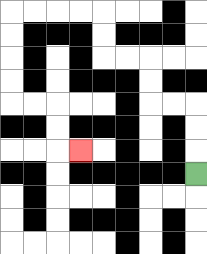{'start': '[8, 7]', 'end': '[3, 6]', 'path_directions': 'U,U,U,L,L,U,U,L,L,U,U,L,L,L,L,D,D,D,D,R,R,D,D,R', 'path_coordinates': '[[8, 7], [8, 6], [8, 5], [8, 4], [7, 4], [6, 4], [6, 3], [6, 2], [5, 2], [4, 2], [4, 1], [4, 0], [3, 0], [2, 0], [1, 0], [0, 0], [0, 1], [0, 2], [0, 3], [0, 4], [1, 4], [2, 4], [2, 5], [2, 6], [3, 6]]'}